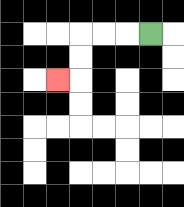{'start': '[6, 1]', 'end': '[2, 3]', 'path_directions': 'L,L,L,D,D,L', 'path_coordinates': '[[6, 1], [5, 1], [4, 1], [3, 1], [3, 2], [3, 3], [2, 3]]'}